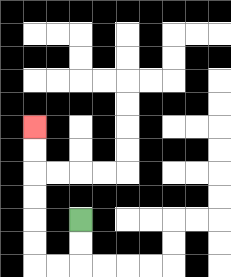{'start': '[3, 9]', 'end': '[1, 5]', 'path_directions': 'D,D,L,L,U,U,U,U,U,U', 'path_coordinates': '[[3, 9], [3, 10], [3, 11], [2, 11], [1, 11], [1, 10], [1, 9], [1, 8], [1, 7], [1, 6], [1, 5]]'}